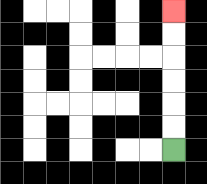{'start': '[7, 6]', 'end': '[7, 0]', 'path_directions': 'U,U,U,U,U,U', 'path_coordinates': '[[7, 6], [7, 5], [7, 4], [7, 3], [7, 2], [7, 1], [7, 0]]'}